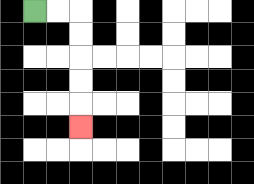{'start': '[1, 0]', 'end': '[3, 5]', 'path_directions': 'R,R,D,D,D,D,D', 'path_coordinates': '[[1, 0], [2, 0], [3, 0], [3, 1], [3, 2], [3, 3], [3, 4], [3, 5]]'}